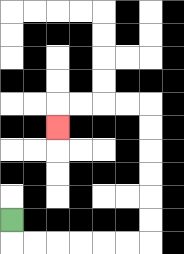{'start': '[0, 9]', 'end': '[2, 5]', 'path_directions': 'D,R,R,R,R,R,R,U,U,U,U,U,U,L,L,L,L,D', 'path_coordinates': '[[0, 9], [0, 10], [1, 10], [2, 10], [3, 10], [4, 10], [5, 10], [6, 10], [6, 9], [6, 8], [6, 7], [6, 6], [6, 5], [6, 4], [5, 4], [4, 4], [3, 4], [2, 4], [2, 5]]'}